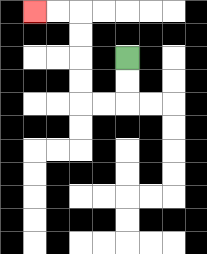{'start': '[5, 2]', 'end': '[1, 0]', 'path_directions': 'D,D,L,L,U,U,U,U,L,L', 'path_coordinates': '[[5, 2], [5, 3], [5, 4], [4, 4], [3, 4], [3, 3], [3, 2], [3, 1], [3, 0], [2, 0], [1, 0]]'}